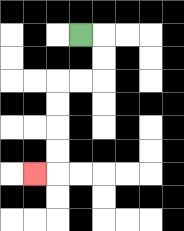{'start': '[3, 1]', 'end': '[1, 7]', 'path_directions': 'R,D,D,L,L,D,D,D,D,L', 'path_coordinates': '[[3, 1], [4, 1], [4, 2], [4, 3], [3, 3], [2, 3], [2, 4], [2, 5], [2, 6], [2, 7], [1, 7]]'}